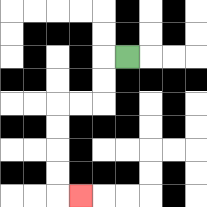{'start': '[5, 2]', 'end': '[3, 8]', 'path_directions': 'L,D,D,L,L,D,D,D,D,R', 'path_coordinates': '[[5, 2], [4, 2], [4, 3], [4, 4], [3, 4], [2, 4], [2, 5], [2, 6], [2, 7], [2, 8], [3, 8]]'}